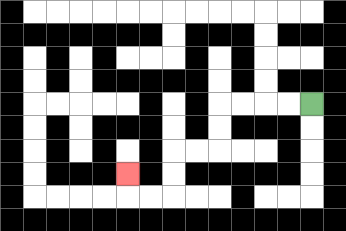{'start': '[13, 4]', 'end': '[5, 7]', 'path_directions': 'L,L,L,L,D,D,L,L,D,D,L,L,U', 'path_coordinates': '[[13, 4], [12, 4], [11, 4], [10, 4], [9, 4], [9, 5], [9, 6], [8, 6], [7, 6], [7, 7], [7, 8], [6, 8], [5, 8], [5, 7]]'}